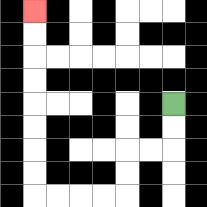{'start': '[7, 4]', 'end': '[1, 0]', 'path_directions': 'D,D,L,L,D,D,L,L,L,L,U,U,U,U,U,U,U,U', 'path_coordinates': '[[7, 4], [7, 5], [7, 6], [6, 6], [5, 6], [5, 7], [5, 8], [4, 8], [3, 8], [2, 8], [1, 8], [1, 7], [1, 6], [1, 5], [1, 4], [1, 3], [1, 2], [1, 1], [1, 0]]'}